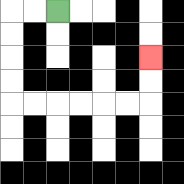{'start': '[2, 0]', 'end': '[6, 2]', 'path_directions': 'L,L,D,D,D,D,R,R,R,R,R,R,U,U', 'path_coordinates': '[[2, 0], [1, 0], [0, 0], [0, 1], [0, 2], [0, 3], [0, 4], [1, 4], [2, 4], [3, 4], [4, 4], [5, 4], [6, 4], [6, 3], [6, 2]]'}